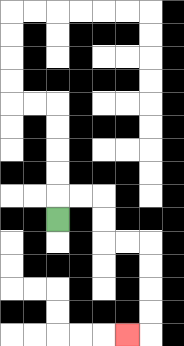{'start': '[2, 9]', 'end': '[5, 14]', 'path_directions': 'U,R,R,D,D,R,R,D,D,D,D,L', 'path_coordinates': '[[2, 9], [2, 8], [3, 8], [4, 8], [4, 9], [4, 10], [5, 10], [6, 10], [6, 11], [6, 12], [6, 13], [6, 14], [5, 14]]'}